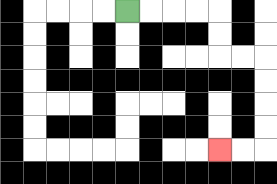{'start': '[5, 0]', 'end': '[9, 6]', 'path_directions': 'R,R,R,R,D,D,R,R,D,D,D,D,L,L', 'path_coordinates': '[[5, 0], [6, 0], [7, 0], [8, 0], [9, 0], [9, 1], [9, 2], [10, 2], [11, 2], [11, 3], [11, 4], [11, 5], [11, 6], [10, 6], [9, 6]]'}